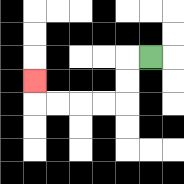{'start': '[6, 2]', 'end': '[1, 3]', 'path_directions': 'L,D,D,L,L,L,L,U', 'path_coordinates': '[[6, 2], [5, 2], [5, 3], [5, 4], [4, 4], [3, 4], [2, 4], [1, 4], [1, 3]]'}